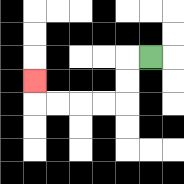{'start': '[6, 2]', 'end': '[1, 3]', 'path_directions': 'L,D,D,L,L,L,L,U', 'path_coordinates': '[[6, 2], [5, 2], [5, 3], [5, 4], [4, 4], [3, 4], [2, 4], [1, 4], [1, 3]]'}